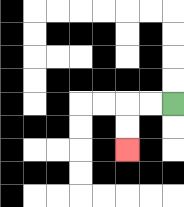{'start': '[7, 4]', 'end': '[5, 6]', 'path_directions': 'L,L,D,D', 'path_coordinates': '[[7, 4], [6, 4], [5, 4], [5, 5], [5, 6]]'}